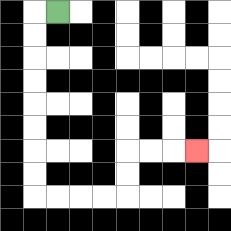{'start': '[2, 0]', 'end': '[8, 6]', 'path_directions': 'L,D,D,D,D,D,D,D,D,R,R,R,R,U,U,R,R,R', 'path_coordinates': '[[2, 0], [1, 0], [1, 1], [1, 2], [1, 3], [1, 4], [1, 5], [1, 6], [1, 7], [1, 8], [2, 8], [3, 8], [4, 8], [5, 8], [5, 7], [5, 6], [6, 6], [7, 6], [8, 6]]'}